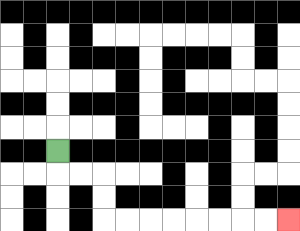{'start': '[2, 6]', 'end': '[12, 9]', 'path_directions': 'D,R,R,D,D,R,R,R,R,R,R,R,R', 'path_coordinates': '[[2, 6], [2, 7], [3, 7], [4, 7], [4, 8], [4, 9], [5, 9], [6, 9], [7, 9], [8, 9], [9, 9], [10, 9], [11, 9], [12, 9]]'}